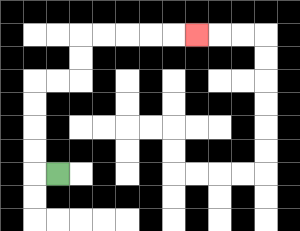{'start': '[2, 7]', 'end': '[8, 1]', 'path_directions': 'L,U,U,U,U,R,R,U,U,R,R,R,R,R', 'path_coordinates': '[[2, 7], [1, 7], [1, 6], [1, 5], [1, 4], [1, 3], [2, 3], [3, 3], [3, 2], [3, 1], [4, 1], [5, 1], [6, 1], [7, 1], [8, 1]]'}